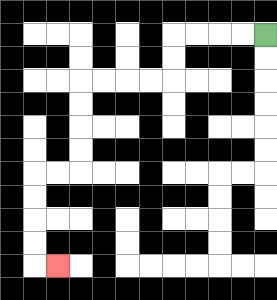{'start': '[11, 1]', 'end': '[2, 11]', 'path_directions': 'L,L,L,L,D,D,L,L,L,L,D,D,D,D,L,L,D,D,D,D,R', 'path_coordinates': '[[11, 1], [10, 1], [9, 1], [8, 1], [7, 1], [7, 2], [7, 3], [6, 3], [5, 3], [4, 3], [3, 3], [3, 4], [3, 5], [3, 6], [3, 7], [2, 7], [1, 7], [1, 8], [1, 9], [1, 10], [1, 11], [2, 11]]'}